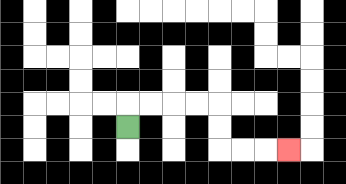{'start': '[5, 5]', 'end': '[12, 6]', 'path_directions': 'U,R,R,R,R,D,D,R,R,R', 'path_coordinates': '[[5, 5], [5, 4], [6, 4], [7, 4], [8, 4], [9, 4], [9, 5], [9, 6], [10, 6], [11, 6], [12, 6]]'}